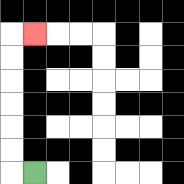{'start': '[1, 7]', 'end': '[1, 1]', 'path_directions': 'L,U,U,U,U,U,U,R', 'path_coordinates': '[[1, 7], [0, 7], [0, 6], [0, 5], [0, 4], [0, 3], [0, 2], [0, 1], [1, 1]]'}